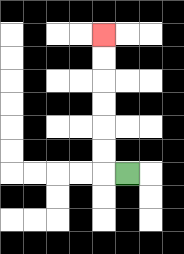{'start': '[5, 7]', 'end': '[4, 1]', 'path_directions': 'L,U,U,U,U,U,U', 'path_coordinates': '[[5, 7], [4, 7], [4, 6], [4, 5], [4, 4], [4, 3], [4, 2], [4, 1]]'}